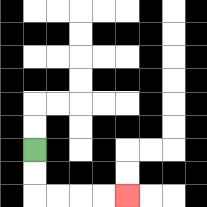{'start': '[1, 6]', 'end': '[5, 8]', 'path_directions': 'D,D,R,R,R,R', 'path_coordinates': '[[1, 6], [1, 7], [1, 8], [2, 8], [3, 8], [4, 8], [5, 8]]'}